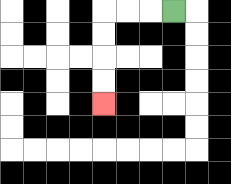{'start': '[7, 0]', 'end': '[4, 4]', 'path_directions': 'L,L,L,D,D,D,D', 'path_coordinates': '[[7, 0], [6, 0], [5, 0], [4, 0], [4, 1], [4, 2], [4, 3], [4, 4]]'}